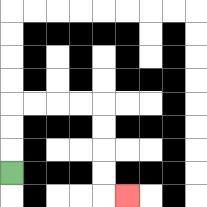{'start': '[0, 7]', 'end': '[5, 8]', 'path_directions': 'U,U,U,R,R,R,R,D,D,D,D,R', 'path_coordinates': '[[0, 7], [0, 6], [0, 5], [0, 4], [1, 4], [2, 4], [3, 4], [4, 4], [4, 5], [4, 6], [4, 7], [4, 8], [5, 8]]'}